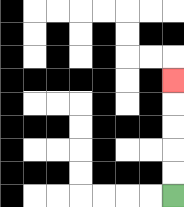{'start': '[7, 8]', 'end': '[7, 3]', 'path_directions': 'U,U,U,U,U', 'path_coordinates': '[[7, 8], [7, 7], [7, 6], [7, 5], [7, 4], [7, 3]]'}